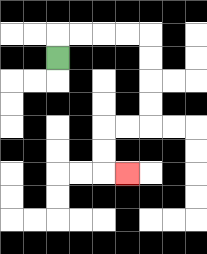{'start': '[2, 2]', 'end': '[5, 7]', 'path_directions': 'U,R,R,R,R,D,D,D,D,L,L,D,D,R', 'path_coordinates': '[[2, 2], [2, 1], [3, 1], [4, 1], [5, 1], [6, 1], [6, 2], [6, 3], [6, 4], [6, 5], [5, 5], [4, 5], [4, 6], [4, 7], [5, 7]]'}